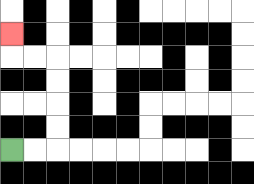{'start': '[0, 6]', 'end': '[0, 1]', 'path_directions': 'R,R,U,U,U,U,L,L,U', 'path_coordinates': '[[0, 6], [1, 6], [2, 6], [2, 5], [2, 4], [2, 3], [2, 2], [1, 2], [0, 2], [0, 1]]'}